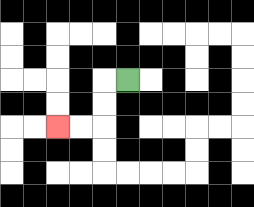{'start': '[5, 3]', 'end': '[2, 5]', 'path_directions': 'L,D,D,L,L', 'path_coordinates': '[[5, 3], [4, 3], [4, 4], [4, 5], [3, 5], [2, 5]]'}